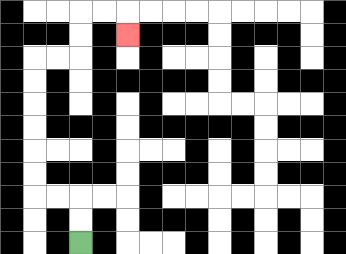{'start': '[3, 10]', 'end': '[5, 1]', 'path_directions': 'U,U,L,L,U,U,U,U,U,U,R,R,U,U,R,R,D', 'path_coordinates': '[[3, 10], [3, 9], [3, 8], [2, 8], [1, 8], [1, 7], [1, 6], [1, 5], [1, 4], [1, 3], [1, 2], [2, 2], [3, 2], [3, 1], [3, 0], [4, 0], [5, 0], [5, 1]]'}